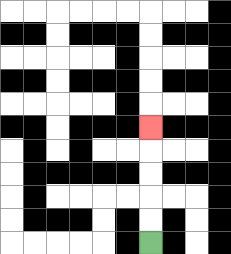{'start': '[6, 10]', 'end': '[6, 5]', 'path_directions': 'U,U,U,U,U', 'path_coordinates': '[[6, 10], [6, 9], [6, 8], [6, 7], [6, 6], [6, 5]]'}